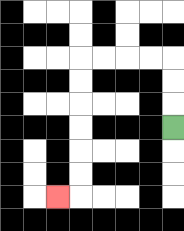{'start': '[7, 5]', 'end': '[2, 8]', 'path_directions': 'U,U,U,L,L,L,L,D,D,D,D,D,D,L', 'path_coordinates': '[[7, 5], [7, 4], [7, 3], [7, 2], [6, 2], [5, 2], [4, 2], [3, 2], [3, 3], [3, 4], [3, 5], [3, 6], [3, 7], [3, 8], [2, 8]]'}